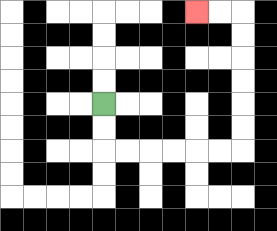{'start': '[4, 4]', 'end': '[8, 0]', 'path_directions': 'D,D,R,R,R,R,R,R,U,U,U,U,U,U,L,L', 'path_coordinates': '[[4, 4], [4, 5], [4, 6], [5, 6], [6, 6], [7, 6], [8, 6], [9, 6], [10, 6], [10, 5], [10, 4], [10, 3], [10, 2], [10, 1], [10, 0], [9, 0], [8, 0]]'}